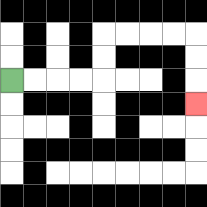{'start': '[0, 3]', 'end': '[8, 4]', 'path_directions': 'R,R,R,R,U,U,R,R,R,R,D,D,D', 'path_coordinates': '[[0, 3], [1, 3], [2, 3], [3, 3], [4, 3], [4, 2], [4, 1], [5, 1], [6, 1], [7, 1], [8, 1], [8, 2], [8, 3], [8, 4]]'}